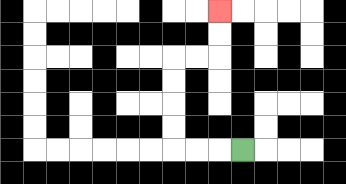{'start': '[10, 6]', 'end': '[9, 0]', 'path_directions': 'L,L,L,U,U,U,U,R,R,U,U', 'path_coordinates': '[[10, 6], [9, 6], [8, 6], [7, 6], [7, 5], [7, 4], [7, 3], [7, 2], [8, 2], [9, 2], [9, 1], [9, 0]]'}